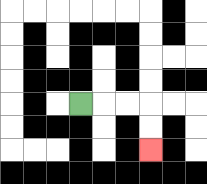{'start': '[3, 4]', 'end': '[6, 6]', 'path_directions': 'R,R,R,D,D', 'path_coordinates': '[[3, 4], [4, 4], [5, 4], [6, 4], [6, 5], [6, 6]]'}